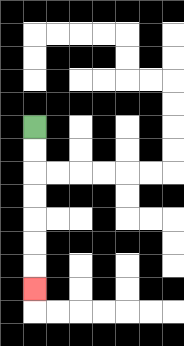{'start': '[1, 5]', 'end': '[1, 12]', 'path_directions': 'D,D,D,D,D,D,D', 'path_coordinates': '[[1, 5], [1, 6], [1, 7], [1, 8], [1, 9], [1, 10], [1, 11], [1, 12]]'}